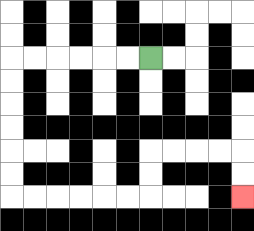{'start': '[6, 2]', 'end': '[10, 8]', 'path_directions': 'L,L,L,L,L,L,D,D,D,D,D,D,R,R,R,R,R,R,U,U,R,R,R,R,D,D', 'path_coordinates': '[[6, 2], [5, 2], [4, 2], [3, 2], [2, 2], [1, 2], [0, 2], [0, 3], [0, 4], [0, 5], [0, 6], [0, 7], [0, 8], [1, 8], [2, 8], [3, 8], [4, 8], [5, 8], [6, 8], [6, 7], [6, 6], [7, 6], [8, 6], [9, 6], [10, 6], [10, 7], [10, 8]]'}